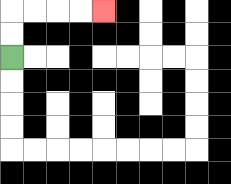{'start': '[0, 2]', 'end': '[4, 0]', 'path_directions': 'U,U,R,R,R,R', 'path_coordinates': '[[0, 2], [0, 1], [0, 0], [1, 0], [2, 0], [3, 0], [4, 0]]'}